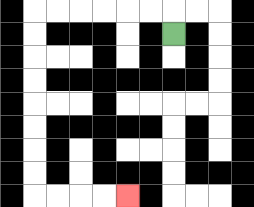{'start': '[7, 1]', 'end': '[5, 8]', 'path_directions': 'U,L,L,L,L,L,L,D,D,D,D,D,D,D,D,R,R,R,R', 'path_coordinates': '[[7, 1], [7, 0], [6, 0], [5, 0], [4, 0], [3, 0], [2, 0], [1, 0], [1, 1], [1, 2], [1, 3], [1, 4], [1, 5], [1, 6], [1, 7], [1, 8], [2, 8], [3, 8], [4, 8], [5, 8]]'}